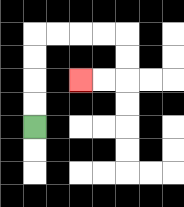{'start': '[1, 5]', 'end': '[3, 3]', 'path_directions': 'U,U,U,U,R,R,R,R,D,D,L,L', 'path_coordinates': '[[1, 5], [1, 4], [1, 3], [1, 2], [1, 1], [2, 1], [3, 1], [4, 1], [5, 1], [5, 2], [5, 3], [4, 3], [3, 3]]'}